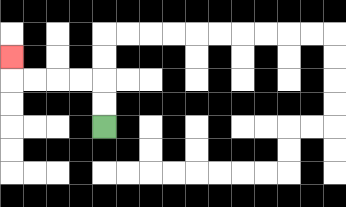{'start': '[4, 5]', 'end': '[0, 2]', 'path_directions': 'U,U,L,L,L,L,U', 'path_coordinates': '[[4, 5], [4, 4], [4, 3], [3, 3], [2, 3], [1, 3], [0, 3], [0, 2]]'}